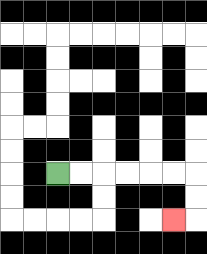{'start': '[2, 7]', 'end': '[7, 9]', 'path_directions': 'R,R,R,R,R,R,D,D,L', 'path_coordinates': '[[2, 7], [3, 7], [4, 7], [5, 7], [6, 7], [7, 7], [8, 7], [8, 8], [8, 9], [7, 9]]'}